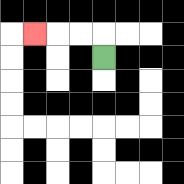{'start': '[4, 2]', 'end': '[1, 1]', 'path_directions': 'U,L,L,L', 'path_coordinates': '[[4, 2], [4, 1], [3, 1], [2, 1], [1, 1]]'}